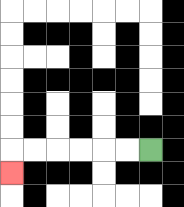{'start': '[6, 6]', 'end': '[0, 7]', 'path_directions': 'L,L,L,L,L,L,D', 'path_coordinates': '[[6, 6], [5, 6], [4, 6], [3, 6], [2, 6], [1, 6], [0, 6], [0, 7]]'}